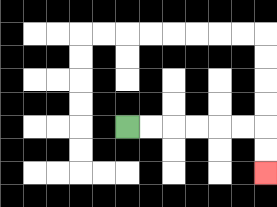{'start': '[5, 5]', 'end': '[11, 7]', 'path_directions': 'R,R,R,R,R,R,D,D', 'path_coordinates': '[[5, 5], [6, 5], [7, 5], [8, 5], [9, 5], [10, 5], [11, 5], [11, 6], [11, 7]]'}